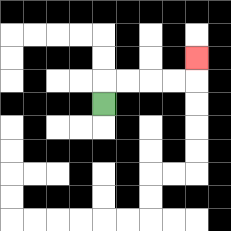{'start': '[4, 4]', 'end': '[8, 2]', 'path_directions': 'U,R,R,R,R,U', 'path_coordinates': '[[4, 4], [4, 3], [5, 3], [6, 3], [7, 3], [8, 3], [8, 2]]'}